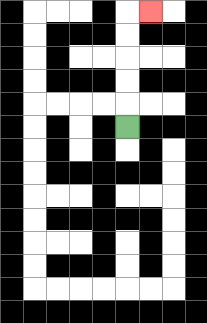{'start': '[5, 5]', 'end': '[6, 0]', 'path_directions': 'U,U,U,U,U,R', 'path_coordinates': '[[5, 5], [5, 4], [5, 3], [5, 2], [5, 1], [5, 0], [6, 0]]'}